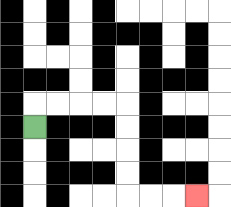{'start': '[1, 5]', 'end': '[8, 8]', 'path_directions': 'U,R,R,R,R,D,D,D,D,R,R,R', 'path_coordinates': '[[1, 5], [1, 4], [2, 4], [3, 4], [4, 4], [5, 4], [5, 5], [5, 6], [5, 7], [5, 8], [6, 8], [7, 8], [8, 8]]'}